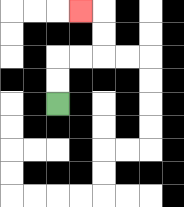{'start': '[2, 4]', 'end': '[3, 0]', 'path_directions': 'U,U,R,R,U,U,L', 'path_coordinates': '[[2, 4], [2, 3], [2, 2], [3, 2], [4, 2], [4, 1], [4, 0], [3, 0]]'}